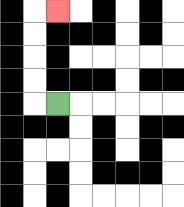{'start': '[2, 4]', 'end': '[2, 0]', 'path_directions': 'L,U,U,U,U,R', 'path_coordinates': '[[2, 4], [1, 4], [1, 3], [1, 2], [1, 1], [1, 0], [2, 0]]'}